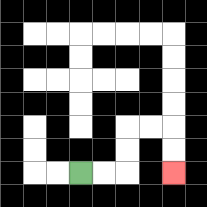{'start': '[3, 7]', 'end': '[7, 7]', 'path_directions': 'R,R,U,U,R,R,D,D', 'path_coordinates': '[[3, 7], [4, 7], [5, 7], [5, 6], [5, 5], [6, 5], [7, 5], [7, 6], [7, 7]]'}